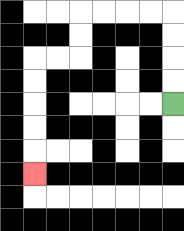{'start': '[7, 4]', 'end': '[1, 7]', 'path_directions': 'U,U,U,U,L,L,L,L,D,D,L,L,D,D,D,D,D', 'path_coordinates': '[[7, 4], [7, 3], [7, 2], [7, 1], [7, 0], [6, 0], [5, 0], [4, 0], [3, 0], [3, 1], [3, 2], [2, 2], [1, 2], [1, 3], [1, 4], [1, 5], [1, 6], [1, 7]]'}